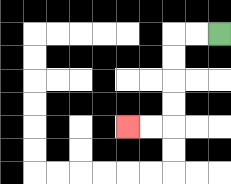{'start': '[9, 1]', 'end': '[5, 5]', 'path_directions': 'L,L,D,D,D,D,L,L', 'path_coordinates': '[[9, 1], [8, 1], [7, 1], [7, 2], [7, 3], [7, 4], [7, 5], [6, 5], [5, 5]]'}